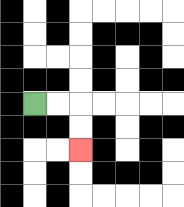{'start': '[1, 4]', 'end': '[3, 6]', 'path_directions': 'R,R,D,D', 'path_coordinates': '[[1, 4], [2, 4], [3, 4], [3, 5], [3, 6]]'}